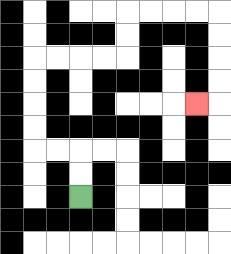{'start': '[3, 8]', 'end': '[8, 4]', 'path_directions': 'U,U,L,L,U,U,U,U,R,R,R,R,U,U,R,R,R,R,D,D,D,D,L', 'path_coordinates': '[[3, 8], [3, 7], [3, 6], [2, 6], [1, 6], [1, 5], [1, 4], [1, 3], [1, 2], [2, 2], [3, 2], [4, 2], [5, 2], [5, 1], [5, 0], [6, 0], [7, 0], [8, 0], [9, 0], [9, 1], [9, 2], [9, 3], [9, 4], [8, 4]]'}